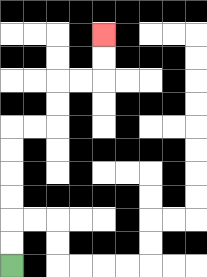{'start': '[0, 11]', 'end': '[4, 1]', 'path_directions': 'U,U,U,U,U,U,R,R,U,U,R,R,U,U', 'path_coordinates': '[[0, 11], [0, 10], [0, 9], [0, 8], [0, 7], [0, 6], [0, 5], [1, 5], [2, 5], [2, 4], [2, 3], [3, 3], [4, 3], [4, 2], [4, 1]]'}